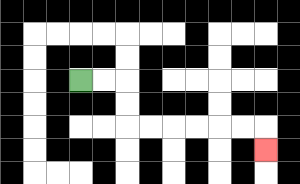{'start': '[3, 3]', 'end': '[11, 6]', 'path_directions': 'R,R,D,D,R,R,R,R,R,R,D', 'path_coordinates': '[[3, 3], [4, 3], [5, 3], [5, 4], [5, 5], [6, 5], [7, 5], [8, 5], [9, 5], [10, 5], [11, 5], [11, 6]]'}